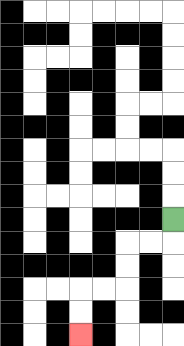{'start': '[7, 9]', 'end': '[3, 14]', 'path_directions': 'D,L,L,D,D,L,L,D,D', 'path_coordinates': '[[7, 9], [7, 10], [6, 10], [5, 10], [5, 11], [5, 12], [4, 12], [3, 12], [3, 13], [3, 14]]'}